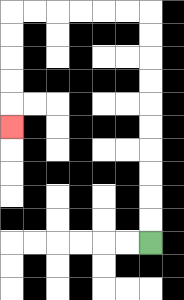{'start': '[6, 10]', 'end': '[0, 5]', 'path_directions': 'U,U,U,U,U,U,U,U,U,U,L,L,L,L,L,L,D,D,D,D,D', 'path_coordinates': '[[6, 10], [6, 9], [6, 8], [6, 7], [6, 6], [6, 5], [6, 4], [6, 3], [6, 2], [6, 1], [6, 0], [5, 0], [4, 0], [3, 0], [2, 0], [1, 0], [0, 0], [0, 1], [0, 2], [0, 3], [0, 4], [0, 5]]'}